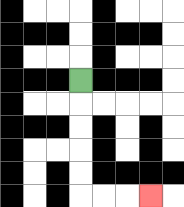{'start': '[3, 3]', 'end': '[6, 8]', 'path_directions': 'D,D,D,D,D,R,R,R', 'path_coordinates': '[[3, 3], [3, 4], [3, 5], [3, 6], [3, 7], [3, 8], [4, 8], [5, 8], [6, 8]]'}